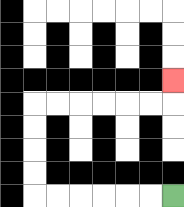{'start': '[7, 8]', 'end': '[7, 3]', 'path_directions': 'L,L,L,L,L,L,U,U,U,U,R,R,R,R,R,R,U', 'path_coordinates': '[[7, 8], [6, 8], [5, 8], [4, 8], [3, 8], [2, 8], [1, 8], [1, 7], [1, 6], [1, 5], [1, 4], [2, 4], [3, 4], [4, 4], [5, 4], [6, 4], [7, 4], [7, 3]]'}